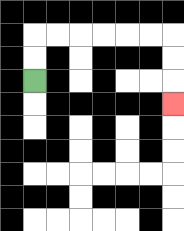{'start': '[1, 3]', 'end': '[7, 4]', 'path_directions': 'U,U,R,R,R,R,R,R,D,D,D', 'path_coordinates': '[[1, 3], [1, 2], [1, 1], [2, 1], [3, 1], [4, 1], [5, 1], [6, 1], [7, 1], [7, 2], [7, 3], [7, 4]]'}